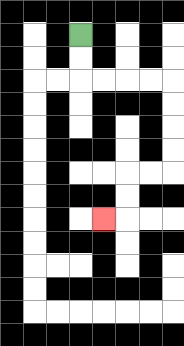{'start': '[3, 1]', 'end': '[4, 9]', 'path_directions': 'D,D,R,R,R,R,D,D,D,D,L,L,D,D,L', 'path_coordinates': '[[3, 1], [3, 2], [3, 3], [4, 3], [5, 3], [6, 3], [7, 3], [7, 4], [7, 5], [7, 6], [7, 7], [6, 7], [5, 7], [5, 8], [5, 9], [4, 9]]'}